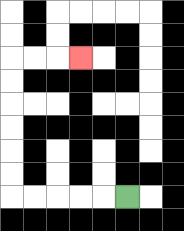{'start': '[5, 8]', 'end': '[3, 2]', 'path_directions': 'L,L,L,L,L,U,U,U,U,U,U,R,R,R', 'path_coordinates': '[[5, 8], [4, 8], [3, 8], [2, 8], [1, 8], [0, 8], [0, 7], [0, 6], [0, 5], [0, 4], [0, 3], [0, 2], [1, 2], [2, 2], [3, 2]]'}